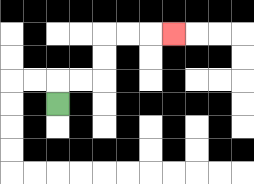{'start': '[2, 4]', 'end': '[7, 1]', 'path_directions': 'U,R,R,U,U,R,R,R', 'path_coordinates': '[[2, 4], [2, 3], [3, 3], [4, 3], [4, 2], [4, 1], [5, 1], [6, 1], [7, 1]]'}